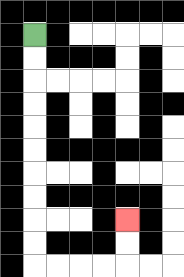{'start': '[1, 1]', 'end': '[5, 9]', 'path_directions': 'D,D,D,D,D,D,D,D,D,D,R,R,R,R,U,U', 'path_coordinates': '[[1, 1], [1, 2], [1, 3], [1, 4], [1, 5], [1, 6], [1, 7], [1, 8], [1, 9], [1, 10], [1, 11], [2, 11], [3, 11], [4, 11], [5, 11], [5, 10], [5, 9]]'}